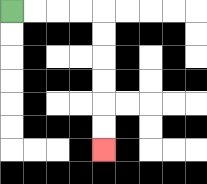{'start': '[0, 0]', 'end': '[4, 6]', 'path_directions': 'R,R,R,R,D,D,D,D,D,D', 'path_coordinates': '[[0, 0], [1, 0], [2, 0], [3, 0], [4, 0], [4, 1], [4, 2], [4, 3], [4, 4], [4, 5], [4, 6]]'}